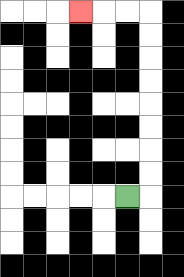{'start': '[5, 8]', 'end': '[3, 0]', 'path_directions': 'R,U,U,U,U,U,U,U,U,L,L,L', 'path_coordinates': '[[5, 8], [6, 8], [6, 7], [6, 6], [6, 5], [6, 4], [6, 3], [6, 2], [6, 1], [6, 0], [5, 0], [4, 0], [3, 0]]'}